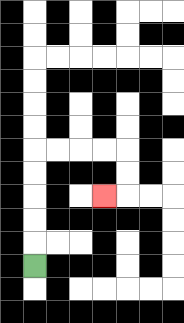{'start': '[1, 11]', 'end': '[4, 8]', 'path_directions': 'U,U,U,U,U,R,R,R,R,D,D,L', 'path_coordinates': '[[1, 11], [1, 10], [1, 9], [1, 8], [1, 7], [1, 6], [2, 6], [3, 6], [4, 6], [5, 6], [5, 7], [5, 8], [4, 8]]'}